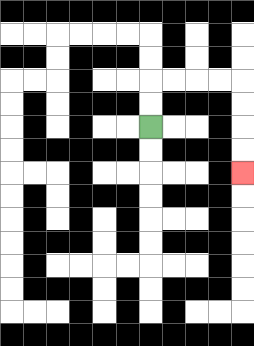{'start': '[6, 5]', 'end': '[10, 7]', 'path_directions': 'U,U,R,R,R,R,D,D,D,D', 'path_coordinates': '[[6, 5], [6, 4], [6, 3], [7, 3], [8, 3], [9, 3], [10, 3], [10, 4], [10, 5], [10, 6], [10, 7]]'}